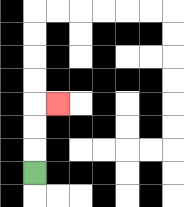{'start': '[1, 7]', 'end': '[2, 4]', 'path_directions': 'U,U,U,R', 'path_coordinates': '[[1, 7], [1, 6], [1, 5], [1, 4], [2, 4]]'}